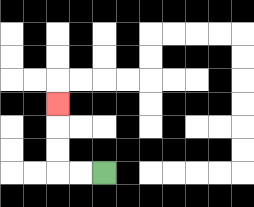{'start': '[4, 7]', 'end': '[2, 4]', 'path_directions': 'L,L,U,U,U', 'path_coordinates': '[[4, 7], [3, 7], [2, 7], [2, 6], [2, 5], [2, 4]]'}